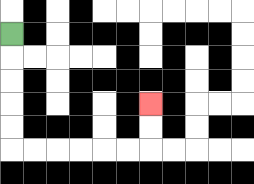{'start': '[0, 1]', 'end': '[6, 4]', 'path_directions': 'D,D,D,D,D,R,R,R,R,R,R,U,U', 'path_coordinates': '[[0, 1], [0, 2], [0, 3], [0, 4], [0, 5], [0, 6], [1, 6], [2, 6], [3, 6], [4, 6], [5, 6], [6, 6], [6, 5], [6, 4]]'}